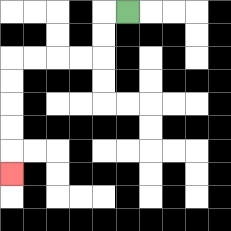{'start': '[5, 0]', 'end': '[0, 7]', 'path_directions': 'L,D,D,L,L,L,L,D,D,D,D,D', 'path_coordinates': '[[5, 0], [4, 0], [4, 1], [4, 2], [3, 2], [2, 2], [1, 2], [0, 2], [0, 3], [0, 4], [0, 5], [0, 6], [0, 7]]'}